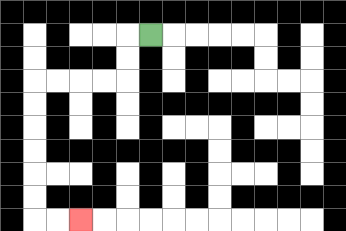{'start': '[6, 1]', 'end': '[3, 9]', 'path_directions': 'L,D,D,L,L,L,L,D,D,D,D,D,D,R,R', 'path_coordinates': '[[6, 1], [5, 1], [5, 2], [5, 3], [4, 3], [3, 3], [2, 3], [1, 3], [1, 4], [1, 5], [1, 6], [1, 7], [1, 8], [1, 9], [2, 9], [3, 9]]'}